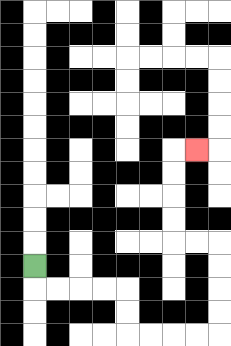{'start': '[1, 11]', 'end': '[8, 6]', 'path_directions': 'D,R,R,R,R,D,D,R,R,R,R,U,U,U,U,L,L,U,U,U,U,R', 'path_coordinates': '[[1, 11], [1, 12], [2, 12], [3, 12], [4, 12], [5, 12], [5, 13], [5, 14], [6, 14], [7, 14], [8, 14], [9, 14], [9, 13], [9, 12], [9, 11], [9, 10], [8, 10], [7, 10], [7, 9], [7, 8], [7, 7], [7, 6], [8, 6]]'}